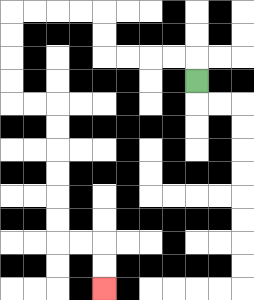{'start': '[8, 3]', 'end': '[4, 12]', 'path_directions': 'U,L,L,L,L,U,U,L,L,L,L,D,D,D,D,R,R,D,D,D,D,D,D,R,R,D,D', 'path_coordinates': '[[8, 3], [8, 2], [7, 2], [6, 2], [5, 2], [4, 2], [4, 1], [4, 0], [3, 0], [2, 0], [1, 0], [0, 0], [0, 1], [0, 2], [0, 3], [0, 4], [1, 4], [2, 4], [2, 5], [2, 6], [2, 7], [2, 8], [2, 9], [2, 10], [3, 10], [4, 10], [4, 11], [4, 12]]'}